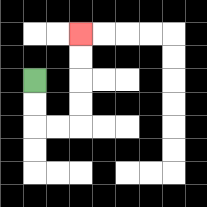{'start': '[1, 3]', 'end': '[3, 1]', 'path_directions': 'D,D,R,R,U,U,U,U', 'path_coordinates': '[[1, 3], [1, 4], [1, 5], [2, 5], [3, 5], [3, 4], [3, 3], [3, 2], [3, 1]]'}